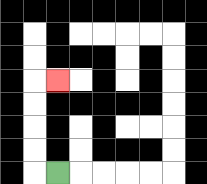{'start': '[2, 7]', 'end': '[2, 3]', 'path_directions': 'L,U,U,U,U,R', 'path_coordinates': '[[2, 7], [1, 7], [1, 6], [1, 5], [1, 4], [1, 3], [2, 3]]'}